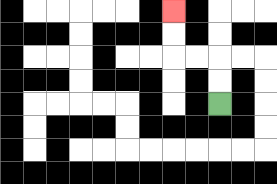{'start': '[9, 4]', 'end': '[7, 0]', 'path_directions': 'U,U,L,L,U,U', 'path_coordinates': '[[9, 4], [9, 3], [9, 2], [8, 2], [7, 2], [7, 1], [7, 0]]'}